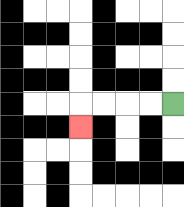{'start': '[7, 4]', 'end': '[3, 5]', 'path_directions': 'L,L,L,L,D', 'path_coordinates': '[[7, 4], [6, 4], [5, 4], [4, 4], [3, 4], [3, 5]]'}